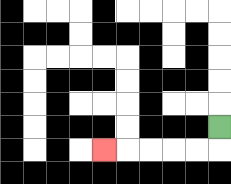{'start': '[9, 5]', 'end': '[4, 6]', 'path_directions': 'D,L,L,L,L,L', 'path_coordinates': '[[9, 5], [9, 6], [8, 6], [7, 6], [6, 6], [5, 6], [4, 6]]'}